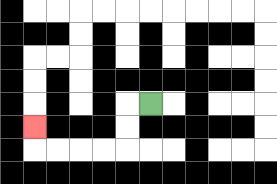{'start': '[6, 4]', 'end': '[1, 5]', 'path_directions': 'L,D,D,L,L,L,L,U', 'path_coordinates': '[[6, 4], [5, 4], [5, 5], [5, 6], [4, 6], [3, 6], [2, 6], [1, 6], [1, 5]]'}